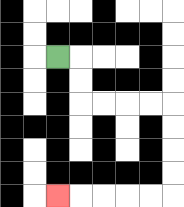{'start': '[2, 2]', 'end': '[2, 8]', 'path_directions': 'R,D,D,R,R,R,R,D,D,D,D,L,L,L,L,L', 'path_coordinates': '[[2, 2], [3, 2], [3, 3], [3, 4], [4, 4], [5, 4], [6, 4], [7, 4], [7, 5], [7, 6], [7, 7], [7, 8], [6, 8], [5, 8], [4, 8], [3, 8], [2, 8]]'}